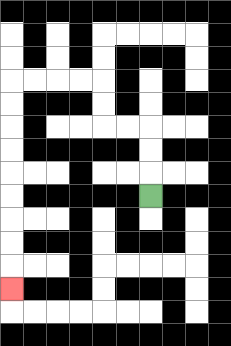{'start': '[6, 8]', 'end': '[0, 12]', 'path_directions': 'U,U,U,L,L,U,U,L,L,L,L,D,D,D,D,D,D,D,D,D', 'path_coordinates': '[[6, 8], [6, 7], [6, 6], [6, 5], [5, 5], [4, 5], [4, 4], [4, 3], [3, 3], [2, 3], [1, 3], [0, 3], [0, 4], [0, 5], [0, 6], [0, 7], [0, 8], [0, 9], [0, 10], [0, 11], [0, 12]]'}